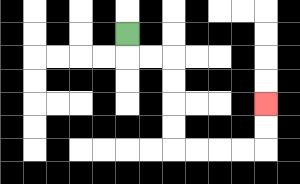{'start': '[5, 1]', 'end': '[11, 4]', 'path_directions': 'D,R,R,D,D,D,D,R,R,R,R,U,U', 'path_coordinates': '[[5, 1], [5, 2], [6, 2], [7, 2], [7, 3], [7, 4], [7, 5], [7, 6], [8, 6], [9, 6], [10, 6], [11, 6], [11, 5], [11, 4]]'}